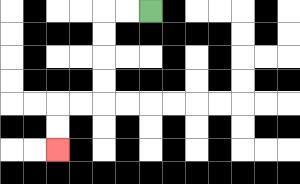{'start': '[6, 0]', 'end': '[2, 6]', 'path_directions': 'L,L,D,D,D,D,L,L,D,D', 'path_coordinates': '[[6, 0], [5, 0], [4, 0], [4, 1], [4, 2], [4, 3], [4, 4], [3, 4], [2, 4], [2, 5], [2, 6]]'}